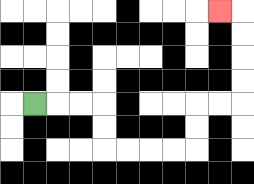{'start': '[1, 4]', 'end': '[9, 0]', 'path_directions': 'R,R,R,D,D,R,R,R,R,U,U,R,R,U,U,U,U,L', 'path_coordinates': '[[1, 4], [2, 4], [3, 4], [4, 4], [4, 5], [4, 6], [5, 6], [6, 6], [7, 6], [8, 6], [8, 5], [8, 4], [9, 4], [10, 4], [10, 3], [10, 2], [10, 1], [10, 0], [9, 0]]'}